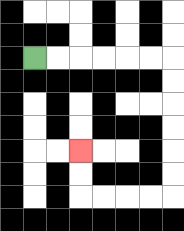{'start': '[1, 2]', 'end': '[3, 6]', 'path_directions': 'R,R,R,R,R,R,D,D,D,D,D,D,L,L,L,L,U,U', 'path_coordinates': '[[1, 2], [2, 2], [3, 2], [4, 2], [5, 2], [6, 2], [7, 2], [7, 3], [7, 4], [7, 5], [7, 6], [7, 7], [7, 8], [6, 8], [5, 8], [4, 8], [3, 8], [3, 7], [3, 6]]'}